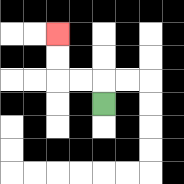{'start': '[4, 4]', 'end': '[2, 1]', 'path_directions': 'U,L,L,U,U', 'path_coordinates': '[[4, 4], [4, 3], [3, 3], [2, 3], [2, 2], [2, 1]]'}